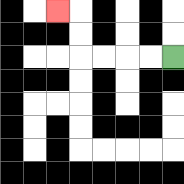{'start': '[7, 2]', 'end': '[2, 0]', 'path_directions': 'L,L,L,L,U,U,L', 'path_coordinates': '[[7, 2], [6, 2], [5, 2], [4, 2], [3, 2], [3, 1], [3, 0], [2, 0]]'}